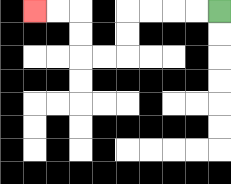{'start': '[9, 0]', 'end': '[1, 0]', 'path_directions': 'L,L,L,L,D,D,L,L,U,U,L,L', 'path_coordinates': '[[9, 0], [8, 0], [7, 0], [6, 0], [5, 0], [5, 1], [5, 2], [4, 2], [3, 2], [3, 1], [3, 0], [2, 0], [1, 0]]'}